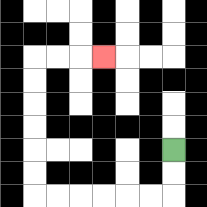{'start': '[7, 6]', 'end': '[4, 2]', 'path_directions': 'D,D,L,L,L,L,L,L,U,U,U,U,U,U,R,R,R', 'path_coordinates': '[[7, 6], [7, 7], [7, 8], [6, 8], [5, 8], [4, 8], [3, 8], [2, 8], [1, 8], [1, 7], [1, 6], [1, 5], [1, 4], [1, 3], [1, 2], [2, 2], [3, 2], [4, 2]]'}